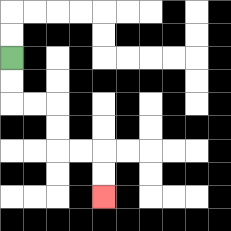{'start': '[0, 2]', 'end': '[4, 8]', 'path_directions': 'D,D,R,R,D,D,R,R,D,D', 'path_coordinates': '[[0, 2], [0, 3], [0, 4], [1, 4], [2, 4], [2, 5], [2, 6], [3, 6], [4, 6], [4, 7], [4, 8]]'}